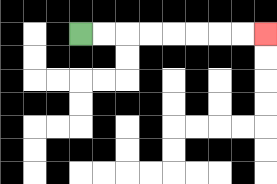{'start': '[3, 1]', 'end': '[11, 1]', 'path_directions': 'R,R,R,R,R,R,R,R', 'path_coordinates': '[[3, 1], [4, 1], [5, 1], [6, 1], [7, 1], [8, 1], [9, 1], [10, 1], [11, 1]]'}